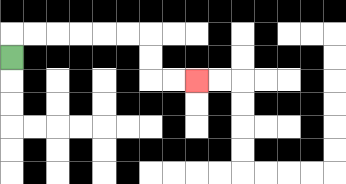{'start': '[0, 2]', 'end': '[8, 3]', 'path_directions': 'U,R,R,R,R,R,R,D,D,R,R', 'path_coordinates': '[[0, 2], [0, 1], [1, 1], [2, 1], [3, 1], [4, 1], [5, 1], [6, 1], [6, 2], [6, 3], [7, 3], [8, 3]]'}